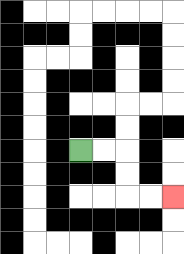{'start': '[3, 6]', 'end': '[7, 8]', 'path_directions': 'R,R,D,D,R,R', 'path_coordinates': '[[3, 6], [4, 6], [5, 6], [5, 7], [5, 8], [6, 8], [7, 8]]'}